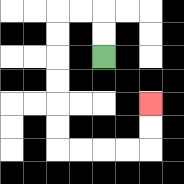{'start': '[4, 2]', 'end': '[6, 4]', 'path_directions': 'U,U,L,L,D,D,D,D,D,D,R,R,R,R,U,U', 'path_coordinates': '[[4, 2], [4, 1], [4, 0], [3, 0], [2, 0], [2, 1], [2, 2], [2, 3], [2, 4], [2, 5], [2, 6], [3, 6], [4, 6], [5, 6], [6, 6], [6, 5], [6, 4]]'}